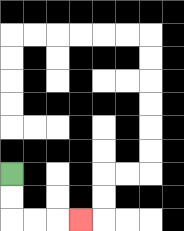{'start': '[0, 7]', 'end': '[3, 9]', 'path_directions': 'D,D,R,R,R', 'path_coordinates': '[[0, 7], [0, 8], [0, 9], [1, 9], [2, 9], [3, 9]]'}